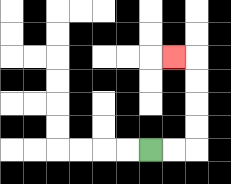{'start': '[6, 6]', 'end': '[7, 2]', 'path_directions': 'R,R,U,U,U,U,L', 'path_coordinates': '[[6, 6], [7, 6], [8, 6], [8, 5], [8, 4], [8, 3], [8, 2], [7, 2]]'}